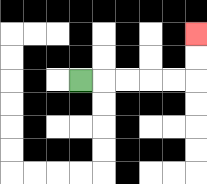{'start': '[3, 3]', 'end': '[8, 1]', 'path_directions': 'R,R,R,R,R,U,U', 'path_coordinates': '[[3, 3], [4, 3], [5, 3], [6, 3], [7, 3], [8, 3], [8, 2], [8, 1]]'}